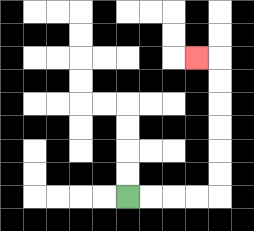{'start': '[5, 8]', 'end': '[8, 2]', 'path_directions': 'R,R,R,R,U,U,U,U,U,U,L', 'path_coordinates': '[[5, 8], [6, 8], [7, 8], [8, 8], [9, 8], [9, 7], [9, 6], [9, 5], [9, 4], [9, 3], [9, 2], [8, 2]]'}